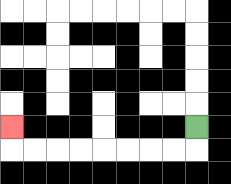{'start': '[8, 5]', 'end': '[0, 5]', 'path_directions': 'D,L,L,L,L,L,L,L,L,U', 'path_coordinates': '[[8, 5], [8, 6], [7, 6], [6, 6], [5, 6], [4, 6], [3, 6], [2, 6], [1, 6], [0, 6], [0, 5]]'}